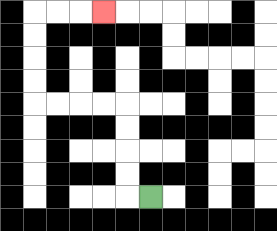{'start': '[6, 8]', 'end': '[4, 0]', 'path_directions': 'L,U,U,U,U,L,L,L,L,U,U,U,U,R,R,R', 'path_coordinates': '[[6, 8], [5, 8], [5, 7], [5, 6], [5, 5], [5, 4], [4, 4], [3, 4], [2, 4], [1, 4], [1, 3], [1, 2], [1, 1], [1, 0], [2, 0], [3, 0], [4, 0]]'}